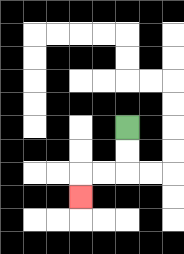{'start': '[5, 5]', 'end': '[3, 8]', 'path_directions': 'D,D,L,L,D', 'path_coordinates': '[[5, 5], [5, 6], [5, 7], [4, 7], [3, 7], [3, 8]]'}